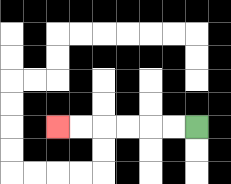{'start': '[8, 5]', 'end': '[2, 5]', 'path_directions': 'L,L,L,L,L,L', 'path_coordinates': '[[8, 5], [7, 5], [6, 5], [5, 5], [4, 5], [3, 5], [2, 5]]'}